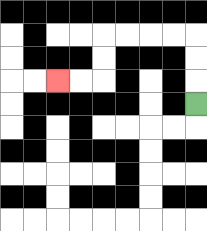{'start': '[8, 4]', 'end': '[2, 3]', 'path_directions': 'U,U,U,L,L,L,L,D,D,L,L', 'path_coordinates': '[[8, 4], [8, 3], [8, 2], [8, 1], [7, 1], [6, 1], [5, 1], [4, 1], [4, 2], [4, 3], [3, 3], [2, 3]]'}